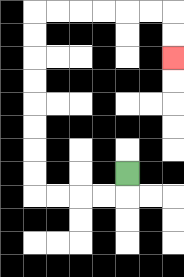{'start': '[5, 7]', 'end': '[7, 2]', 'path_directions': 'D,L,L,L,L,U,U,U,U,U,U,U,U,R,R,R,R,R,R,D,D', 'path_coordinates': '[[5, 7], [5, 8], [4, 8], [3, 8], [2, 8], [1, 8], [1, 7], [1, 6], [1, 5], [1, 4], [1, 3], [1, 2], [1, 1], [1, 0], [2, 0], [3, 0], [4, 0], [5, 0], [6, 0], [7, 0], [7, 1], [7, 2]]'}